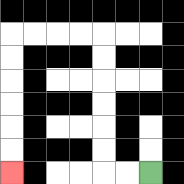{'start': '[6, 7]', 'end': '[0, 7]', 'path_directions': 'L,L,U,U,U,U,U,U,L,L,L,L,D,D,D,D,D,D', 'path_coordinates': '[[6, 7], [5, 7], [4, 7], [4, 6], [4, 5], [4, 4], [4, 3], [4, 2], [4, 1], [3, 1], [2, 1], [1, 1], [0, 1], [0, 2], [0, 3], [0, 4], [0, 5], [0, 6], [0, 7]]'}